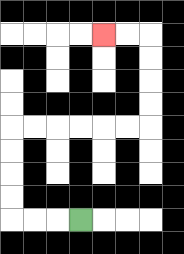{'start': '[3, 9]', 'end': '[4, 1]', 'path_directions': 'L,L,L,U,U,U,U,R,R,R,R,R,R,U,U,U,U,L,L', 'path_coordinates': '[[3, 9], [2, 9], [1, 9], [0, 9], [0, 8], [0, 7], [0, 6], [0, 5], [1, 5], [2, 5], [3, 5], [4, 5], [5, 5], [6, 5], [6, 4], [6, 3], [6, 2], [6, 1], [5, 1], [4, 1]]'}